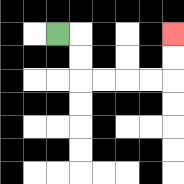{'start': '[2, 1]', 'end': '[7, 1]', 'path_directions': 'R,D,D,R,R,R,R,U,U', 'path_coordinates': '[[2, 1], [3, 1], [3, 2], [3, 3], [4, 3], [5, 3], [6, 3], [7, 3], [7, 2], [7, 1]]'}